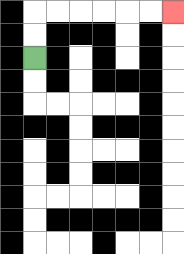{'start': '[1, 2]', 'end': '[7, 0]', 'path_directions': 'U,U,R,R,R,R,R,R', 'path_coordinates': '[[1, 2], [1, 1], [1, 0], [2, 0], [3, 0], [4, 0], [5, 0], [6, 0], [7, 0]]'}